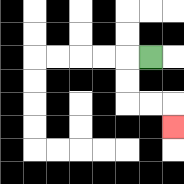{'start': '[6, 2]', 'end': '[7, 5]', 'path_directions': 'L,D,D,R,R,D', 'path_coordinates': '[[6, 2], [5, 2], [5, 3], [5, 4], [6, 4], [7, 4], [7, 5]]'}